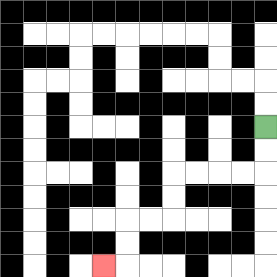{'start': '[11, 5]', 'end': '[4, 11]', 'path_directions': 'D,D,L,L,L,L,D,D,L,L,D,D,L', 'path_coordinates': '[[11, 5], [11, 6], [11, 7], [10, 7], [9, 7], [8, 7], [7, 7], [7, 8], [7, 9], [6, 9], [5, 9], [5, 10], [5, 11], [4, 11]]'}